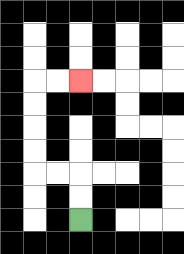{'start': '[3, 9]', 'end': '[3, 3]', 'path_directions': 'U,U,L,L,U,U,U,U,R,R', 'path_coordinates': '[[3, 9], [3, 8], [3, 7], [2, 7], [1, 7], [1, 6], [1, 5], [1, 4], [1, 3], [2, 3], [3, 3]]'}